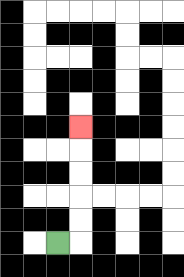{'start': '[2, 10]', 'end': '[3, 5]', 'path_directions': 'R,U,U,U,U,U', 'path_coordinates': '[[2, 10], [3, 10], [3, 9], [3, 8], [3, 7], [3, 6], [3, 5]]'}